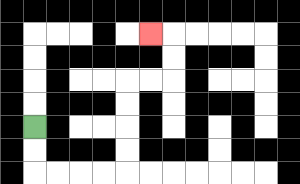{'start': '[1, 5]', 'end': '[6, 1]', 'path_directions': 'D,D,R,R,R,R,U,U,U,U,R,R,U,U,L', 'path_coordinates': '[[1, 5], [1, 6], [1, 7], [2, 7], [3, 7], [4, 7], [5, 7], [5, 6], [5, 5], [5, 4], [5, 3], [6, 3], [7, 3], [7, 2], [7, 1], [6, 1]]'}